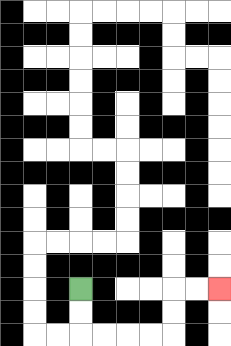{'start': '[3, 12]', 'end': '[9, 12]', 'path_directions': 'D,D,R,R,R,R,U,U,R,R', 'path_coordinates': '[[3, 12], [3, 13], [3, 14], [4, 14], [5, 14], [6, 14], [7, 14], [7, 13], [7, 12], [8, 12], [9, 12]]'}